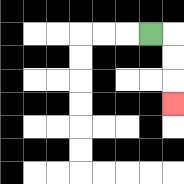{'start': '[6, 1]', 'end': '[7, 4]', 'path_directions': 'R,D,D,D', 'path_coordinates': '[[6, 1], [7, 1], [7, 2], [7, 3], [7, 4]]'}